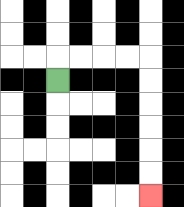{'start': '[2, 3]', 'end': '[6, 8]', 'path_directions': 'U,R,R,R,R,D,D,D,D,D,D', 'path_coordinates': '[[2, 3], [2, 2], [3, 2], [4, 2], [5, 2], [6, 2], [6, 3], [6, 4], [6, 5], [6, 6], [6, 7], [6, 8]]'}